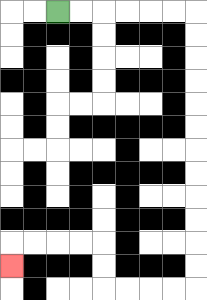{'start': '[2, 0]', 'end': '[0, 11]', 'path_directions': 'R,R,R,R,R,R,D,D,D,D,D,D,D,D,D,D,D,D,L,L,L,L,U,U,L,L,L,L,D', 'path_coordinates': '[[2, 0], [3, 0], [4, 0], [5, 0], [6, 0], [7, 0], [8, 0], [8, 1], [8, 2], [8, 3], [8, 4], [8, 5], [8, 6], [8, 7], [8, 8], [8, 9], [8, 10], [8, 11], [8, 12], [7, 12], [6, 12], [5, 12], [4, 12], [4, 11], [4, 10], [3, 10], [2, 10], [1, 10], [0, 10], [0, 11]]'}